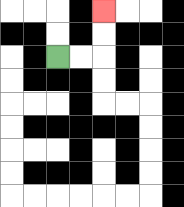{'start': '[2, 2]', 'end': '[4, 0]', 'path_directions': 'R,R,U,U', 'path_coordinates': '[[2, 2], [3, 2], [4, 2], [4, 1], [4, 0]]'}